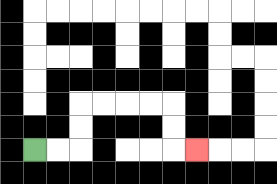{'start': '[1, 6]', 'end': '[8, 6]', 'path_directions': 'R,R,U,U,R,R,R,R,D,D,R', 'path_coordinates': '[[1, 6], [2, 6], [3, 6], [3, 5], [3, 4], [4, 4], [5, 4], [6, 4], [7, 4], [7, 5], [7, 6], [8, 6]]'}